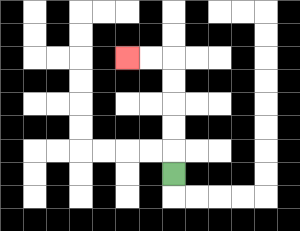{'start': '[7, 7]', 'end': '[5, 2]', 'path_directions': 'U,U,U,U,U,L,L', 'path_coordinates': '[[7, 7], [7, 6], [7, 5], [7, 4], [7, 3], [7, 2], [6, 2], [5, 2]]'}